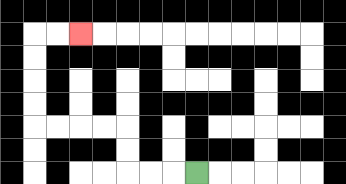{'start': '[8, 7]', 'end': '[3, 1]', 'path_directions': 'L,L,L,U,U,L,L,L,L,U,U,U,U,R,R', 'path_coordinates': '[[8, 7], [7, 7], [6, 7], [5, 7], [5, 6], [5, 5], [4, 5], [3, 5], [2, 5], [1, 5], [1, 4], [1, 3], [1, 2], [1, 1], [2, 1], [3, 1]]'}